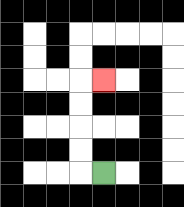{'start': '[4, 7]', 'end': '[4, 3]', 'path_directions': 'L,U,U,U,U,R', 'path_coordinates': '[[4, 7], [3, 7], [3, 6], [3, 5], [3, 4], [3, 3], [4, 3]]'}